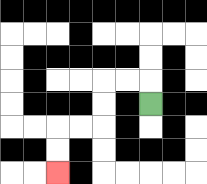{'start': '[6, 4]', 'end': '[2, 7]', 'path_directions': 'U,L,L,D,D,L,L,D,D', 'path_coordinates': '[[6, 4], [6, 3], [5, 3], [4, 3], [4, 4], [4, 5], [3, 5], [2, 5], [2, 6], [2, 7]]'}